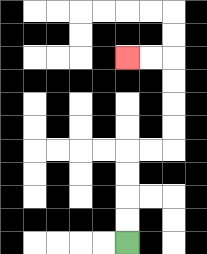{'start': '[5, 10]', 'end': '[5, 2]', 'path_directions': 'U,U,U,U,R,R,U,U,U,U,L,L', 'path_coordinates': '[[5, 10], [5, 9], [5, 8], [5, 7], [5, 6], [6, 6], [7, 6], [7, 5], [7, 4], [7, 3], [7, 2], [6, 2], [5, 2]]'}